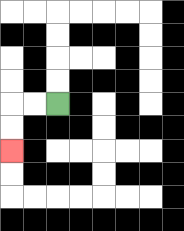{'start': '[2, 4]', 'end': '[0, 6]', 'path_directions': 'L,L,D,D', 'path_coordinates': '[[2, 4], [1, 4], [0, 4], [0, 5], [0, 6]]'}